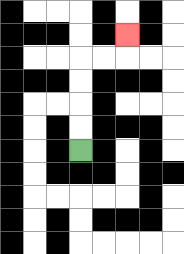{'start': '[3, 6]', 'end': '[5, 1]', 'path_directions': 'U,U,U,U,R,R,U', 'path_coordinates': '[[3, 6], [3, 5], [3, 4], [3, 3], [3, 2], [4, 2], [5, 2], [5, 1]]'}